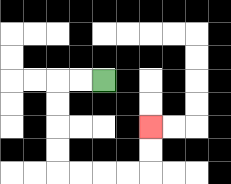{'start': '[4, 3]', 'end': '[6, 5]', 'path_directions': 'L,L,D,D,D,D,R,R,R,R,U,U', 'path_coordinates': '[[4, 3], [3, 3], [2, 3], [2, 4], [2, 5], [2, 6], [2, 7], [3, 7], [4, 7], [5, 7], [6, 7], [6, 6], [6, 5]]'}